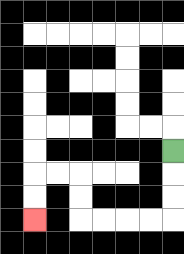{'start': '[7, 6]', 'end': '[1, 9]', 'path_directions': 'D,D,D,L,L,L,L,U,U,L,L,D,D', 'path_coordinates': '[[7, 6], [7, 7], [7, 8], [7, 9], [6, 9], [5, 9], [4, 9], [3, 9], [3, 8], [3, 7], [2, 7], [1, 7], [1, 8], [1, 9]]'}